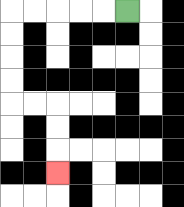{'start': '[5, 0]', 'end': '[2, 7]', 'path_directions': 'L,L,L,L,L,D,D,D,D,R,R,D,D,D', 'path_coordinates': '[[5, 0], [4, 0], [3, 0], [2, 0], [1, 0], [0, 0], [0, 1], [0, 2], [0, 3], [0, 4], [1, 4], [2, 4], [2, 5], [2, 6], [2, 7]]'}